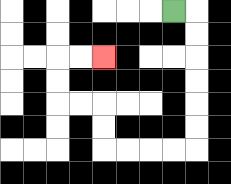{'start': '[7, 0]', 'end': '[4, 2]', 'path_directions': 'R,D,D,D,D,D,D,L,L,L,L,U,U,L,L,U,U,R,R', 'path_coordinates': '[[7, 0], [8, 0], [8, 1], [8, 2], [8, 3], [8, 4], [8, 5], [8, 6], [7, 6], [6, 6], [5, 6], [4, 6], [4, 5], [4, 4], [3, 4], [2, 4], [2, 3], [2, 2], [3, 2], [4, 2]]'}